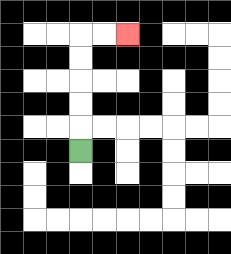{'start': '[3, 6]', 'end': '[5, 1]', 'path_directions': 'U,U,U,U,U,R,R', 'path_coordinates': '[[3, 6], [3, 5], [3, 4], [3, 3], [3, 2], [3, 1], [4, 1], [5, 1]]'}